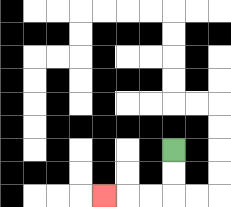{'start': '[7, 6]', 'end': '[4, 8]', 'path_directions': 'D,D,L,L,L', 'path_coordinates': '[[7, 6], [7, 7], [7, 8], [6, 8], [5, 8], [4, 8]]'}